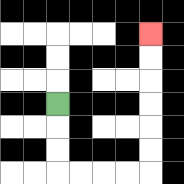{'start': '[2, 4]', 'end': '[6, 1]', 'path_directions': 'D,D,D,R,R,R,R,U,U,U,U,U,U', 'path_coordinates': '[[2, 4], [2, 5], [2, 6], [2, 7], [3, 7], [4, 7], [5, 7], [6, 7], [6, 6], [6, 5], [6, 4], [6, 3], [6, 2], [6, 1]]'}